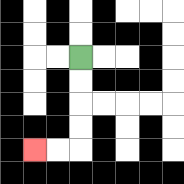{'start': '[3, 2]', 'end': '[1, 6]', 'path_directions': 'D,D,D,D,L,L', 'path_coordinates': '[[3, 2], [3, 3], [3, 4], [3, 5], [3, 6], [2, 6], [1, 6]]'}